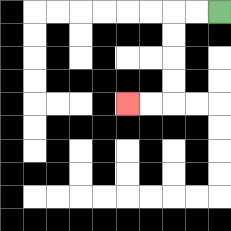{'start': '[9, 0]', 'end': '[5, 4]', 'path_directions': 'L,L,D,D,D,D,L,L', 'path_coordinates': '[[9, 0], [8, 0], [7, 0], [7, 1], [7, 2], [7, 3], [7, 4], [6, 4], [5, 4]]'}